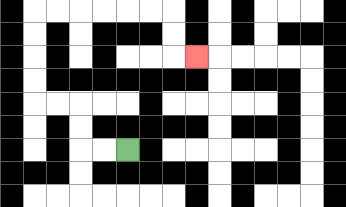{'start': '[5, 6]', 'end': '[8, 2]', 'path_directions': 'L,L,U,U,L,L,U,U,U,U,R,R,R,R,R,R,D,D,R', 'path_coordinates': '[[5, 6], [4, 6], [3, 6], [3, 5], [3, 4], [2, 4], [1, 4], [1, 3], [1, 2], [1, 1], [1, 0], [2, 0], [3, 0], [4, 0], [5, 0], [6, 0], [7, 0], [7, 1], [7, 2], [8, 2]]'}